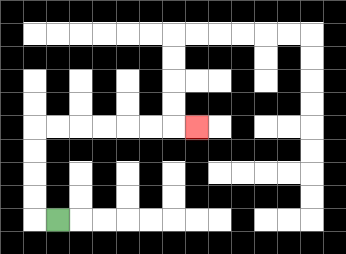{'start': '[2, 9]', 'end': '[8, 5]', 'path_directions': 'L,U,U,U,U,R,R,R,R,R,R,R', 'path_coordinates': '[[2, 9], [1, 9], [1, 8], [1, 7], [1, 6], [1, 5], [2, 5], [3, 5], [4, 5], [5, 5], [6, 5], [7, 5], [8, 5]]'}